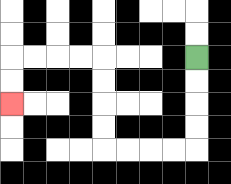{'start': '[8, 2]', 'end': '[0, 4]', 'path_directions': 'D,D,D,D,L,L,L,L,U,U,U,U,L,L,L,L,D,D', 'path_coordinates': '[[8, 2], [8, 3], [8, 4], [8, 5], [8, 6], [7, 6], [6, 6], [5, 6], [4, 6], [4, 5], [4, 4], [4, 3], [4, 2], [3, 2], [2, 2], [1, 2], [0, 2], [0, 3], [0, 4]]'}